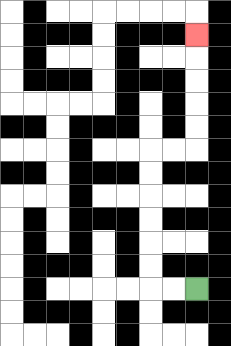{'start': '[8, 12]', 'end': '[8, 1]', 'path_directions': 'L,L,U,U,U,U,U,U,R,R,U,U,U,U,U', 'path_coordinates': '[[8, 12], [7, 12], [6, 12], [6, 11], [6, 10], [6, 9], [6, 8], [6, 7], [6, 6], [7, 6], [8, 6], [8, 5], [8, 4], [8, 3], [8, 2], [8, 1]]'}